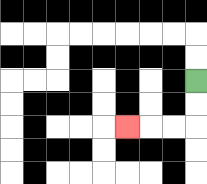{'start': '[8, 3]', 'end': '[5, 5]', 'path_directions': 'D,D,L,L,L', 'path_coordinates': '[[8, 3], [8, 4], [8, 5], [7, 5], [6, 5], [5, 5]]'}